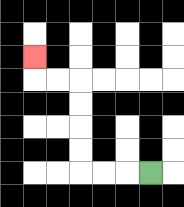{'start': '[6, 7]', 'end': '[1, 2]', 'path_directions': 'L,L,L,U,U,U,U,L,L,U', 'path_coordinates': '[[6, 7], [5, 7], [4, 7], [3, 7], [3, 6], [3, 5], [3, 4], [3, 3], [2, 3], [1, 3], [1, 2]]'}